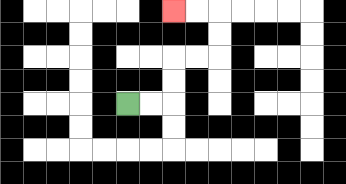{'start': '[5, 4]', 'end': '[7, 0]', 'path_directions': 'R,R,U,U,R,R,U,U,L,L', 'path_coordinates': '[[5, 4], [6, 4], [7, 4], [7, 3], [7, 2], [8, 2], [9, 2], [9, 1], [9, 0], [8, 0], [7, 0]]'}